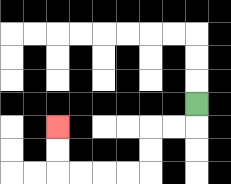{'start': '[8, 4]', 'end': '[2, 5]', 'path_directions': 'D,L,L,D,D,L,L,L,L,U,U', 'path_coordinates': '[[8, 4], [8, 5], [7, 5], [6, 5], [6, 6], [6, 7], [5, 7], [4, 7], [3, 7], [2, 7], [2, 6], [2, 5]]'}